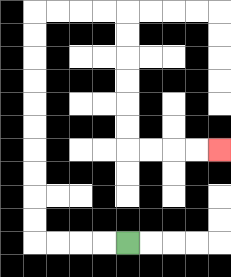{'start': '[5, 10]', 'end': '[9, 6]', 'path_directions': 'L,L,L,L,U,U,U,U,U,U,U,U,U,U,R,R,R,R,D,D,D,D,D,D,R,R,R,R', 'path_coordinates': '[[5, 10], [4, 10], [3, 10], [2, 10], [1, 10], [1, 9], [1, 8], [1, 7], [1, 6], [1, 5], [1, 4], [1, 3], [1, 2], [1, 1], [1, 0], [2, 0], [3, 0], [4, 0], [5, 0], [5, 1], [5, 2], [5, 3], [5, 4], [5, 5], [5, 6], [6, 6], [7, 6], [8, 6], [9, 6]]'}